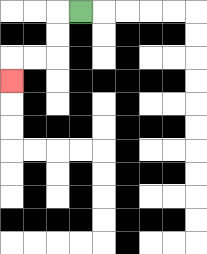{'start': '[3, 0]', 'end': '[0, 3]', 'path_directions': 'L,D,D,L,L,D', 'path_coordinates': '[[3, 0], [2, 0], [2, 1], [2, 2], [1, 2], [0, 2], [0, 3]]'}